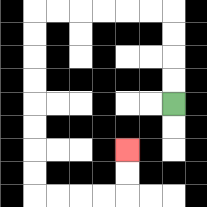{'start': '[7, 4]', 'end': '[5, 6]', 'path_directions': 'U,U,U,U,L,L,L,L,L,L,D,D,D,D,D,D,D,D,R,R,R,R,U,U', 'path_coordinates': '[[7, 4], [7, 3], [7, 2], [7, 1], [7, 0], [6, 0], [5, 0], [4, 0], [3, 0], [2, 0], [1, 0], [1, 1], [1, 2], [1, 3], [1, 4], [1, 5], [1, 6], [1, 7], [1, 8], [2, 8], [3, 8], [4, 8], [5, 8], [5, 7], [5, 6]]'}